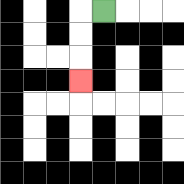{'start': '[4, 0]', 'end': '[3, 3]', 'path_directions': 'L,D,D,D', 'path_coordinates': '[[4, 0], [3, 0], [3, 1], [3, 2], [3, 3]]'}